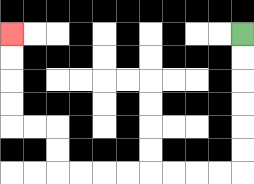{'start': '[10, 1]', 'end': '[0, 1]', 'path_directions': 'D,D,D,D,D,D,L,L,L,L,L,L,L,L,U,U,L,L,U,U,U,U', 'path_coordinates': '[[10, 1], [10, 2], [10, 3], [10, 4], [10, 5], [10, 6], [10, 7], [9, 7], [8, 7], [7, 7], [6, 7], [5, 7], [4, 7], [3, 7], [2, 7], [2, 6], [2, 5], [1, 5], [0, 5], [0, 4], [0, 3], [0, 2], [0, 1]]'}